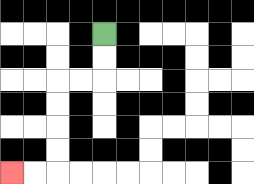{'start': '[4, 1]', 'end': '[0, 7]', 'path_directions': 'D,D,L,L,D,D,D,D,L,L', 'path_coordinates': '[[4, 1], [4, 2], [4, 3], [3, 3], [2, 3], [2, 4], [2, 5], [2, 6], [2, 7], [1, 7], [0, 7]]'}